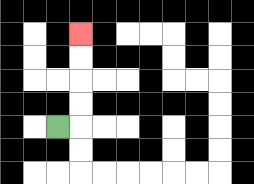{'start': '[2, 5]', 'end': '[3, 1]', 'path_directions': 'R,U,U,U,U', 'path_coordinates': '[[2, 5], [3, 5], [3, 4], [3, 3], [3, 2], [3, 1]]'}